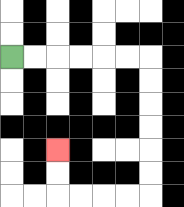{'start': '[0, 2]', 'end': '[2, 6]', 'path_directions': 'R,R,R,R,R,R,D,D,D,D,D,D,L,L,L,L,U,U', 'path_coordinates': '[[0, 2], [1, 2], [2, 2], [3, 2], [4, 2], [5, 2], [6, 2], [6, 3], [6, 4], [6, 5], [6, 6], [6, 7], [6, 8], [5, 8], [4, 8], [3, 8], [2, 8], [2, 7], [2, 6]]'}